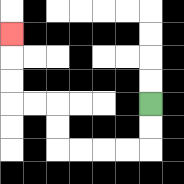{'start': '[6, 4]', 'end': '[0, 1]', 'path_directions': 'D,D,L,L,L,L,U,U,L,L,U,U,U', 'path_coordinates': '[[6, 4], [6, 5], [6, 6], [5, 6], [4, 6], [3, 6], [2, 6], [2, 5], [2, 4], [1, 4], [0, 4], [0, 3], [0, 2], [0, 1]]'}